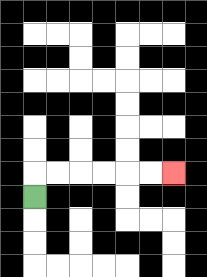{'start': '[1, 8]', 'end': '[7, 7]', 'path_directions': 'U,R,R,R,R,R,R', 'path_coordinates': '[[1, 8], [1, 7], [2, 7], [3, 7], [4, 7], [5, 7], [6, 7], [7, 7]]'}